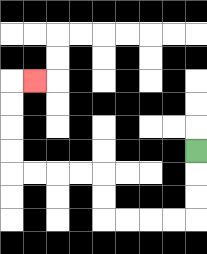{'start': '[8, 6]', 'end': '[1, 3]', 'path_directions': 'D,D,D,L,L,L,L,U,U,L,L,L,L,U,U,U,U,R', 'path_coordinates': '[[8, 6], [8, 7], [8, 8], [8, 9], [7, 9], [6, 9], [5, 9], [4, 9], [4, 8], [4, 7], [3, 7], [2, 7], [1, 7], [0, 7], [0, 6], [0, 5], [0, 4], [0, 3], [1, 3]]'}